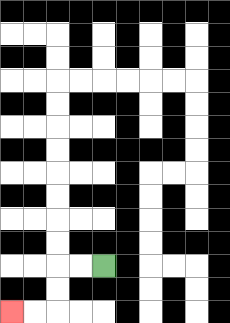{'start': '[4, 11]', 'end': '[0, 13]', 'path_directions': 'L,L,D,D,L,L', 'path_coordinates': '[[4, 11], [3, 11], [2, 11], [2, 12], [2, 13], [1, 13], [0, 13]]'}